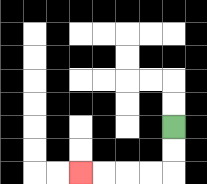{'start': '[7, 5]', 'end': '[3, 7]', 'path_directions': 'D,D,L,L,L,L', 'path_coordinates': '[[7, 5], [7, 6], [7, 7], [6, 7], [5, 7], [4, 7], [3, 7]]'}